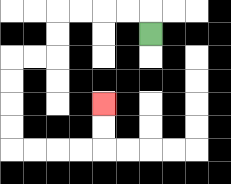{'start': '[6, 1]', 'end': '[4, 4]', 'path_directions': 'U,L,L,L,L,D,D,L,L,D,D,D,D,R,R,R,R,U,U', 'path_coordinates': '[[6, 1], [6, 0], [5, 0], [4, 0], [3, 0], [2, 0], [2, 1], [2, 2], [1, 2], [0, 2], [0, 3], [0, 4], [0, 5], [0, 6], [1, 6], [2, 6], [3, 6], [4, 6], [4, 5], [4, 4]]'}